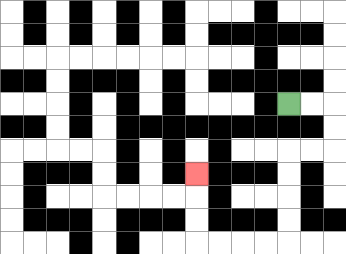{'start': '[12, 4]', 'end': '[8, 7]', 'path_directions': 'R,R,D,D,L,L,D,D,D,D,L,L,L,L,U,U,U', 'path_coordinates': '[[12, 4], [13, 4], [14, 4], [14, 5], [14, 6], [13, 6], [12, 6], [12, 7], [12, 8], [12, 9], [12, 10], [11, 10], [10, 10], [9, 10], [8, 10], [8, 9], [8, 8], [8, 7]]'}